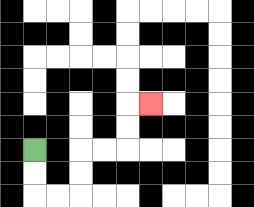{'start': '[1, 6]', 'end': '[6, 4]', 'path_directions': 'D,D,R,R,U,U,R,R,U,U,R', 'path_coordinates': '[[1, 6], [1, 7], [1, 8], [2, 8], [3, 8], [3, 7], [3, 6], [4, 6], [5, 6], [5, 5], [5, 4], [6, 4]]'}